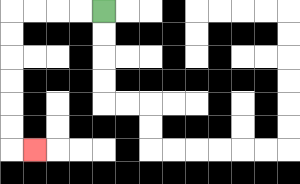{'start': '[4, 0]', 'end': '[1, 6]', 'path_directions': 'L,L,L,L,D,D,D,D,D,D,R', 'path_coordinates': '[[4, 0], [3, 0], [2, 0], [1, 0], [0, 0], [0, 1], [0, 2], [0, 3], [0, 4], [0, 5], [0, 6], [1, 6]]'}